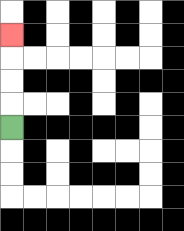{'start': '[0, 5]', 'end': '[0, 1]', 'path_directions': 'U,U,U,U', 'path_coordinates': '[[0, 5], [0, 4], [0, 3], [0, 2], [0, 1]]'}